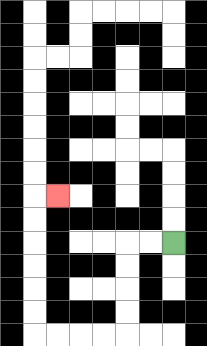{'start': '[7, 10]', 'end': '[2, 8]', 'path_directions': 'L,L,D,D,D,D,L,L,L,L,U,U,U,U,U,U,R', 'path_coordinates': '[[7, 10], [6, 10], [5, 10], [5, 11], [5, 12], [5, 13], [5, 14], [4, 14], [3, 14], [2, 14], [1, 14], [1, 13], [1, 12], [1, 11], [1, 10], [1, 9], [1, 8], [2, 8]]'}